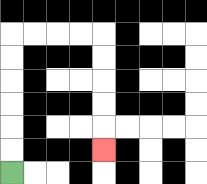{'start': '[0, 7]', 'end': '[4, 6]', 'path_directions': 'U,U,U,U,U,U,R,R,R,R,D,D,D,D,D', 'path_coordinates': '[[0, 7], [0, 6], [0, 5], [0, 4], [0, 3], [0, 2], [0, 1], [1, 1], [2, 1], [3, 1], [4, 1], [4, 2], [4, 3], [4, 4], [4, 5], [4, 6]]'}